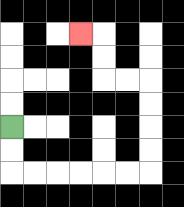{'start': '[0, 5]', 'end': '[3, 1]', 'path_directions': 'D,D,R,R,R,R,R,R,U,U,U,U,L,L,U,U,L', 'path_coordinates': '[[0, 5], [0, 6], [0, 7], [1, 7], [2, 7], [3, 7], [4, 7], [5, 7], [6, 7], [6, 6], [6, 5], [6, 4], [6, 3], [5, 3], [4, 3], [4, 2], [4, 1], [3, 1]]'}